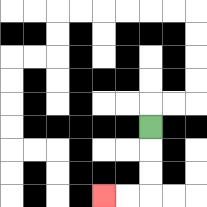{'start': '[6, 5]', 'end': '[4, 8]', 'path_directions': 'D,D,D,L,L', 'path_coordinates': '[[6, 5], [6, 6], [6, 7], [6, 8], [5, 8], [4, 8]]'}